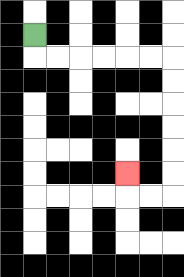{'start': '[1, 1]', 'end': '[5, 7]', 'path_directions': 'D,R,R,R,R,R,R,D,D,D,D,D,D,L,L,U', 'path_coordinates': '[[1, 1], [1, 2], [2, 2], [3, 2], [4, 2], [5, 2], [6, 2], [7, 2], [7, 3], [7, 4], [7, 5], [7, 6], [7, 7], [7, 8], [6, 8], [5, 8], [5, 7]]'}